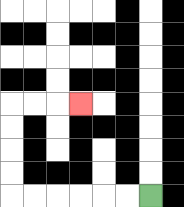{'start': '[6, 8]', 'end': '[3, 4]', 'path_directions': 'L,L,L,L,L,L,U,U,U,U,R,R,R', 'path_coordinates': '[[6, 8], [5, 8], [4, 8], [3, 8], [2, 8], [1, 8], [0, 8], [0, 7], [0, 6], [0, 5], [0, 4], [1, 4], [2, 4], [3, 4]]'}